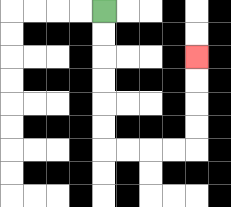{'start': '[4, 0]', 'end': '[8, 2]', 'path_directions': 'D,D,D,D,D,D,R,R,R,R,U,U,U,U', 'path_coordinates': '[[4, 0], [4, 1], [4, 2], [4, 3], [4, 4], [4, 5], [4, 6], [5, 6], [6, 6], [7, 6], [8, 6], [8, 5], [8, 4], [8, 3], [8, 2]]'}